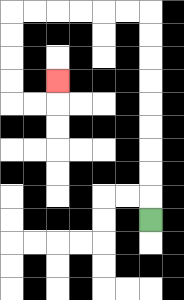{'start': '[6, 9]', 'end': '[2, 3]', 'path_directions': 'U,U,U,U,U,U,U,U,U,L,L,L,L,L,L,D,D,D,D,R,R,U', 'path_coordinates': '[[6, 9], [6, 8], [6, 7], [6, 6], [6, 5], [6, 4], [6, 3], [6, 2], [6, 1], [6, 0], [5, 0], [4, 0], [3, 0], [2, 0], [1, 0], [0, 0], [0, 1], [0, 2], [0, 3], [0, 4], [1, 4], [2, 4], [2, 3]]'}